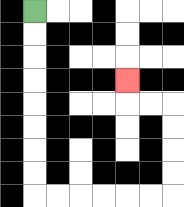{'start': '[1, 0]', 'end': '[5, 3]', 'path_directions': 'D,D,D,D,D,D,D,D,R,R,R,R,R,R,U,U,U,U,L,L,U', 'path_coordinates': '[[1, 0], [1, 1], [1, 2], [1, 3], [1, 4], [1, 5], [1, 6], [1, 7], [1, 8], [2, 8], [3, 8], [4, 8], [5, 8], [6, 8], [7, 8], [7, 7], [7, 6], [7, 5], [7, 4], [6, 4], [5, 4], [5, 3]]'}